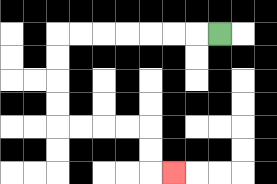{'start': '[9, 1]', 'end': '[7, 7]', 'path_directions': 'L,L,L,L,L,L,L,D,D,D,D,R,R,R,R,D,D,R', 'path_coordinates': '[[9, 1], [8, 1], [7, 1], [6, 1], [5, 1], [4, 1], [3, 1], [2, 1], [2, 2], [2, 3], [2, 4], [2, 5], [3, 5], [4, 5], [5, 5], [6, 5], [6, 6], [6, 7], [7, 7]]'}